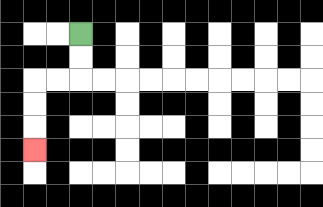{'start': '[3, 1]', 'end': '[1, 6]', 'path_directions': 'D,D,L,L,D,D,D', 'path_coordinates': '[[3, 1], [3, 2], [3, 3], [2, 3], [1, 3], [1, 4], [1, 5], [1, 6]]'}